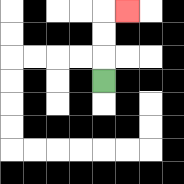{'start': '[4, 3]', 'end': '[5, 0]', 'path_directions': 'U,U,U,R', 'path_coordinates': '[[4, 3], [4, 2], [4, 1], [4, 0], [5, 0]]'}